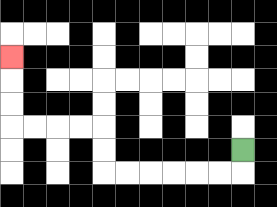{'start': '[10, 6]', 'end': '[0, 2]', 'path_directions': 'D,L,L,L,L,L,L,U,U,L,L,L,L,U,U,U', 'path_coordinates': '[[10, 6], [10, 7], [9, 7], [8, 7], [7, 7], [6, 7], [5, 7], [4, 7], [4, 6], [4, 5], [3, 5], [2, 5], [1, 5], [0, 5], [0, 4], [0, 3], [0, 2]]'}